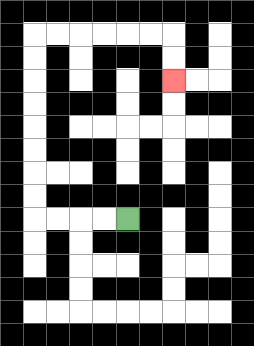{'start': '[5, 9]', 'end': '[7, 3]', 'path_directions': 'L,L,L,L,U,U,U,U,U,U,U,U,R,R,R,R,R,R,D,D', 'path_coordinates': '[[5, 9], [4, 9], [3, 9], [2, 9], [1, 9], [1, 8], [1, 7], [1, 6], [1, 5], [1, 4], [1, 3], [1, 2], [1, 1], [2, 1], [3, 1], [4, 1], [5, 1], [6, 1], [7, 1], [7, 2], [7, 3]]'}